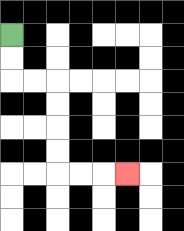{'start': '[0, 1]', 'end': '[5, 7]', 'path_directions': 'D,D,R,R,D,D,D,D,R,R,R', 'path_coordinates': '[[0, 1], [0, 2], [0, 3], [1, 3], [2, 3], [2, 4], [2, 5], [2, 6], [2, 7], [3, 7], [4, 7], [5, 7]]'}